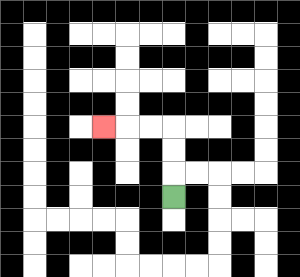{'start': '[7, 8]', 'end': '[4, 5]', 'path_directions': 'U,U,U,L,L,L', 'path_coordinates': '[[7, 8], [7, 7], [7, 6], [7, 5], [6, 5], [5, 5], [4, 5]]'}